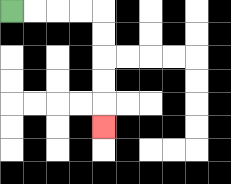{'start': '[0, 0]', 'end': '[4, 5]', 'path_directions': 'R,R,R,R,D,D,D,D,D', 'path_coordinates': '[[0, 0], [1, 0], [2, 0], [3, 0], [4, 0], [4, 1], [4, 2], [4, 3], [4, 4], [4, 5]]'}